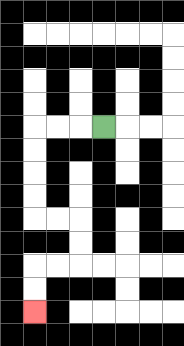{'start': '[4, 5]', 'end': '[1, 13]', 'path_directions': 'L,L,L,D,D,D,D,R,R,D,D,L,L,D,D', 'path_coordinates': '[[4, 5], [3, 5], [2, 5], [1, 5], [1, 6], [1, 7], [1, 8], [1, 9], [2, 9], [3, 9], [3, 10], [3, 11], [2, 11], [1, 11], [1, 12], [1, 13]]'}